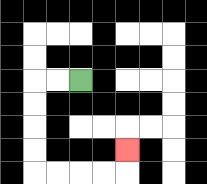{'start': '[3, 3]', 'end': '[5, 6]', 'path_directions': 'L,L,D,D,D,D,R,R,R,R,U', 'path_coordinates': '[[3, 3], [2, 3], [1, 3], [1, 4], [1, 5], [1, 6], [1, 7], [2, 7], [3, 7], [4, 7], [5, 7], [5, 6]]'}